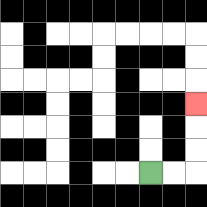{'start': '[6, 7]', 'end': '[8, 4]', 'path_directions': 'R,R,U,U,U', 'path_coordinates': '[[6, 7], [7, 7], [8, 7], [8, 6], [8, 5], [8, 4]]'}